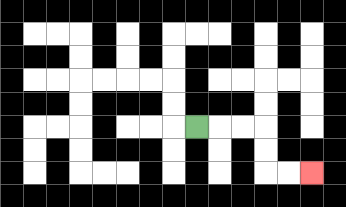{'start': '[8, 5]', 'end': '[13, 7]', 'path_directions': 'R,R,R,D,D,R,R', 'path_coordinates': '[[8, 5], [9, 5], [10, 5], [11, 5], [11, 6], [11, 7], [12, 7], [13, 7]]'}